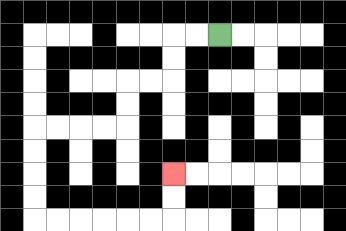{'start': '[9, 1]', 'end': '[7, 7]', 'path_directions': 'L,L,D,D,L,L,D,D,L,L,L,L,D,D,D,D,R,R,R,R,R,R,U,U', 'path_coordinates': '[[9, 1], [8, 1], [7, 1], [7, 2], [7, 3], [6, 3], [5, 3], [5, 4], [5, 5], [4, 5], [3, 5], [2, 5], [1, 5], [1, 6], [1, 7], [1, 8], [1, 9], [2, 9], [3, 9], [4, 9], [5, 9], [6, 9], [7, 9], [7, 8], [7, 7]]'}